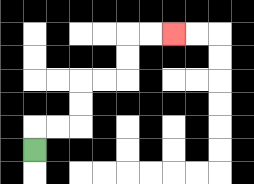{'start': '[1, 6]', 'end': '[7, 1]', 'path_directions': 'U,R,R,U,U,R,R,U,U,R,R', 'path_coordinates': '[[1, 6], [1, 5], [2, 5], [3, 5], [3, 4], [3, 3], [4, 3], [5, 3], [5, 2], [5, 1], [6, 1], [7, 1]]'}